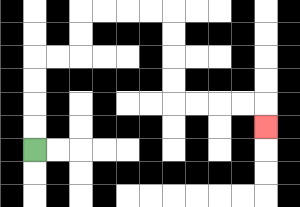{'start': '[1, 6]', 'end': '[11, 5]', 'path_directions': 'U,U,U,U,R,R,U,U,R,R,R,R,D,D,D,D,R,R,R,R,D', 'path_coordinates': '[[1, 6], [1, 5], [1, 4], [1, 3], [1, 2], [2, 2], [3, 2], [3, 1], [3, 0], [4, 0], [5, 0], [6, 0], [7, 0], [7, 1], [7, 2], [7, 3], [7, 4], [8, 4], [9, 4], [10, 4], [11, 4], [11, 5]]'}